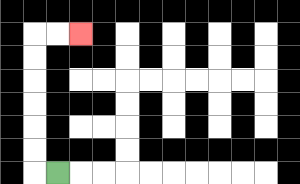{'start': '[2, 7]', 'end': '[3, 1]', 'path_directions': 'L,U,U,U,U,U,U,R,R', 'path_coordinates': '[[2, 7], [1, 7], [1, 6], [1, 5], [1, 4], [1, 3], [1, 2], [1, 1], [2, 1], [3, 1]]'}